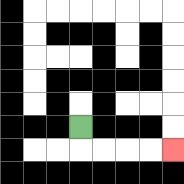{'start': '[3, 5]', 'end': '[7, 6]', 'path_directions': 'D,R,R,R,R', 'path_coordinates': '[[3, 5], [3, 6], [4, 6], [5, 6], [6, 6], [7, 6]]'}